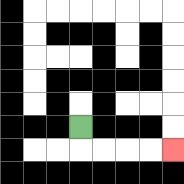{'start': '[3, 5]', 'end': '[7, 6]', 'path_directions': 'D,R,R,R,R', 'path_coordinates': '[[3, 5], [3, 6], [4, 6], [5, 6], [6, 6], [7, 6]]'}